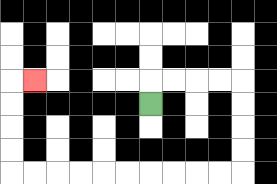{'start': '[6, 4]', 'end': '[1, 3]', 'path_directions': 'U,R,R,R,R,D,D,D,D,L,L,L,L,L,L,L,L,L,L,U,U,U,U,R', 'path_coordinates': '[[6, 4], [6, 3], [7, 3], [8, 3], [9, 3], [10, 3], [10, 4], [10, 5], [10, 6], [10, 7], [9, 7], [8, 7], [7, 7], [6, 7], [5, 7], [4, 7], [3, 7], [2, 7], [1, 7], [0, 7], [0, 6], [0, 5], [0, 4], [0, 3], [1, 3]]'}